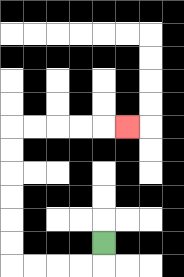{'start': '[4, 10]', 'end': '[5, 5]', 'path_directions': 'D,L,L,L,L,U,U,U,U,U,U,R,R,R,R,R', 'path_coordinates': '[[4, 10], [4, 11], [3, 11], [2, 11], [1, 11], [0, 11], [0, 10], [0, 9], [0, 8], [0, 7], [0, 6], [0, 5], [1, 5], [2, 5], [3, 5], [4, 5], [5, 5]]'}